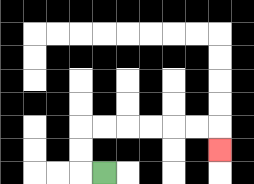{'start': '[4, 7]', 'end': '[9, 6]', 'path_directions': 'L,U,U,R,R,R,R,R,R,D', 'path_coordinates': '[[4, 7], [3, 7], [3, 6], [3, 5], [4, 5], [5, 5], [6, 5], [7, 5], [8, 5], [9, 5], [9, 6]]'}